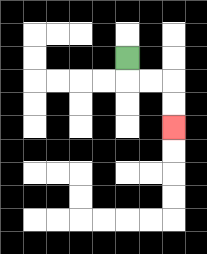{'start': '[5, 2]', 'end': '[7, 5]', 'path_directions': 'D,R,R,D,D', 'path_coordinates': '[[5, 2], [5, 3], [6, 3], [7, 3], [7, 4], [7, 5]]'}